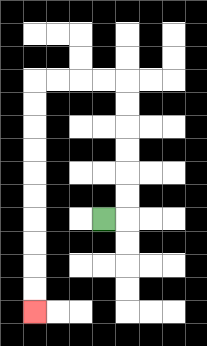{'start': '[4, 9]', 'end': '[1, 13]', 'path_directions': 'R,U,U,U,U,U,U,L,L,L,L,D,D,D,D,D,D,D,D,D,D', 'path_coordinates': '[[4, 9], [5, 9], [5, 8], [5, 7], [5, 6], [5, 5], [5, 4], [5, 3], [4, 3], [3, 3], [2, 3], [1, 3], [1, 4], [1, 5], [1, 6], [1, 7], [1, 8], [1, 9], [1, 10], [1, 11], [1, 12], [1, 13]]'}